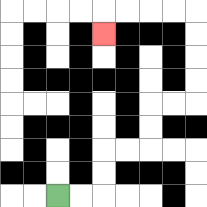{'start': '[2, 8]', 'end': '[4, 1]', 'path_directions': 'R,R,U,U,R,R,U,U,R,R,U,U,U,U,L,L,L,L,D', 'path_coordinates': '[[2, 8], [3, 8], [4, 8], [4, 7], [4, 6], [5, 6], [6, 6], [6, 5], [6, 4], [7, 4], [8, 4], [8, 3], [8, 2], [8, 1], [8, 0], [7, 0], [6, 0], [5, 0], [4, 0], [4, 1]]'}